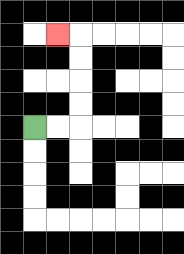{'start': '[1, 5]', 'end': '[2, 1]', 'path_directions': 'R,R,U,U,U,U,L', 'path_coordinates': '[[1, 5], [2, 5], [3, 5], [3, 4], [3, 3], [3, 2], [3, 1], [2, 1]]'}